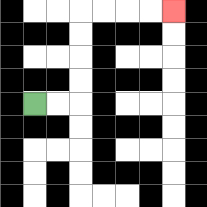{'start': '[1, 4]', 'end': '[7, 0]', 'path_directions': 'R,R,U,U,U,U,R,R,R,R', 'path_coordinates': '[[1, 4], [2, 4], [3, 4], [3, 3], [3, 2], [3, 1], [3, 0], [4, 0], [5, 0], [6, 0], [7, 0]]'}